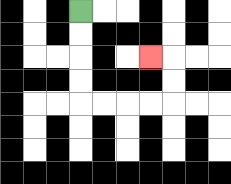{'start': '[3, 0]', 'end': '[6, 2]', 'path_directions': 'D,D,D,D,R,R,R,R,U,U,L', 'path_coordinates': '[[3, 0], [3, 1], [3, 2], [3, 3], [3, 4], [4, 4], [5, 4], [6, 4], [7, 4], [7, 3], [7, 2], [6, 2]]'}